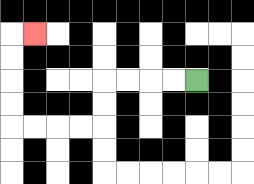{'start': '[8, 3]', 'end': '[1, 1]', 'path_directions': 'L,L,L,L,D,D,L,L,L,L,U,U,U,U,R', 'path_coordinates': '[[8, 3], [7, 3], [6, 3], [5, 3], [4, 3], [4, 4], [4, 5], [3, 5], [2, 5], [1, 5], [0, 5], [0, 4], [0, 3], [0, 2], [0, 1], [1, 1]]'}